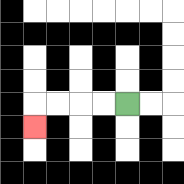{'start': '[5, 4]', 'end': '[1, 5]', 'path_directions': 'L,L,L,L,D', 'path_coordinates': '[[5, 4], [4, 4], [3, 4], [2, 4], [1, 4], [1, 5]]'}